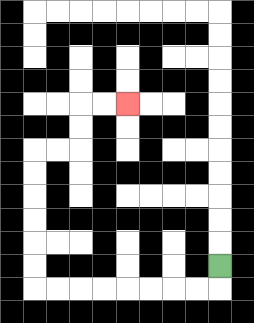{'start': '[9, 11]', 'end': '[5, 4]', 'path_directions': 'D,L,L,L,L,L,L,L,L,U,U,U,U,U,U,R,R,U,U,R,R', 'path_coordinates': '[[9, 11], [9, 12], [8, 12], [7, 12], [6, 12], [5, 12], [4, 12], [3, 12], [2, 12], [1, 12], [1, 11], [1, 10], [1, 9], [1, 8], [1, 7], [1, 6], [2, 6], [3, 6], [3, 5], [3, 4], [4, 4], [5, 4]]'}